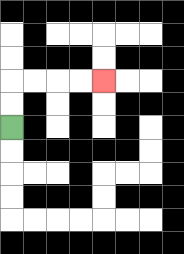{'start': '[0, 5]', 'end': '[4, 3]', 'path_directions': 'U,U,R,R,R,R', 'path_coordinates': '[[0, 5], [0, 4], [0, 3], [1, 3], [2, 3], [3, 3], [4, 3]]'}